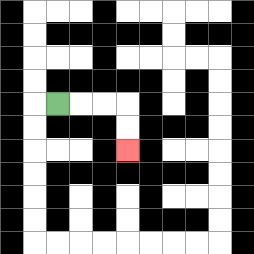{'start': '[2, 4]', 'end': '[5, 6]', 'path_directions': 'R,R,R,D,D', 'path_coordinates': '[[2, 4], [3, 4], [4, 4], [5, 4], [5, 5], [5, 6]]'}